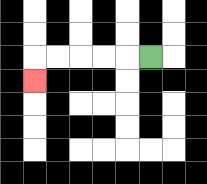{'start': '[6, 2]', 'end': '[1, 3]', 'path_directions': 'L,L,L,L,L,D', 'path_coordinates': '[[6, 2], [5, 2], [4, 2], [3, 2], [2, 2], [1, 2], [1, 3]]'}